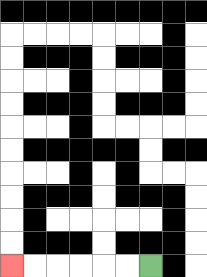{'start': '[6, 11]', 'end': '[0, 11]', 'path_directions': 'L,L,L,L,L,L', 'path_coordinates': '[[6, 11], [5, 11], [4, 11], [3, 11], [2, 11], [1, 11], [0, 11]]'}